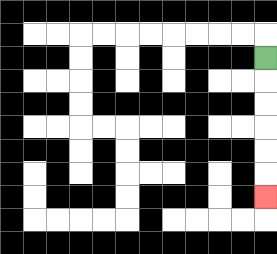{'start': '[11, 2]', 'end': '[11, 8]', 'path_directions': 'D,D,D,D,D,D', 'path_coordinates': '[[11, 2], [11, 3], [11, 4], [11, 5], [11, 6], [11, 7], [11, 8]]'}